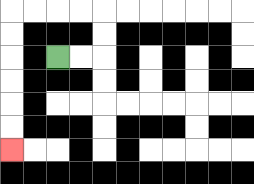{'start': '[2, 2]', 'end': '[0, 6]', 'path_directions': 'R,R,U,U,L,L,L,L,D,D,D,D,D,D', 'path_coordinates': '[[2, 2], [3, 2], [4, 2], [4, 1], [4, 0], [3, 0], [2, 0], [1, 0], [0, 0], [0, 1], [0, 2], [0, 3], [0, 4], [0, 5], [0, 6]]'}